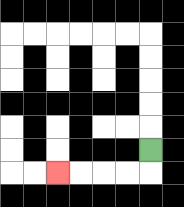{'start': '[6, 6]', 'end': '[2, 7]', 'path_directions': 'D,L,L,L,L', 'path_coordinates': '[[6, 6], [6, 7], [5, 7], [4, 7], [3, 7], [2, 7]]'}